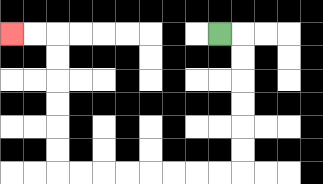{'start': '[9, 1]', 'end': '[0, 1]', 'path_directions': 'R,D,D,D,D,D,D,L,L,L,L,L,L,L,L,U,U,U,U,U,U,L,L', 'path_coordinates': '[[9, 1], [10, 1], [10, 2], [10, 3], [10, 4], [10, 5], [10, 6], [10, 7], [9, 7], [8, 7], [7, 7], [6, 7], [5, 7], [4, 7], [3, 7], [2, 7], [2, 6], [2, 5], [2, 4], [2, 3], [2, 2], [2, 1], [1, 1], [0, 1]]'}